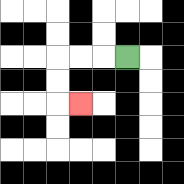{'start': '[5, 2]', 'end': '[3, 4]', 'path_directions': 'L,L,L,D,D,R', 'path_coordinates': '[[5, 2], [4, 2], [3, 2], [2, 2], [2, 3], [2, 4], [3, 4]]'}